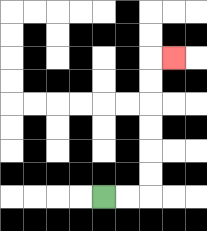{'start': '[4, 8]', 'end': '[7, 2]', 'path_directions': 'R,R,U,U,U,U,U,U,R', 'path_coordinates': '[[4, 8], [5, 8], [6, 8], [6, 7], [6, 6], [6, 5], [6, 4], [6, 3], [6, 2], [7, 2]]'}